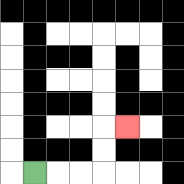{'start': '[1, 7]', 'end': '[5, 5]', 'path_directions': 'R,R,R,U,U,R', 'path_coordinates': '[[1, 7], [2, 7], [3, 7], [4, 7], [4, 6], [4, 5], [5, 5]]'}